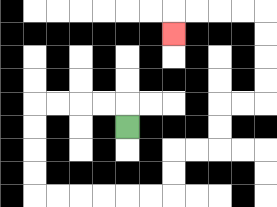{'start': '[5, 5]', 'end': '[7, 1]', 'path_directions': 'U,L,L,L,L,D,D,D,D,R,R,R,R,R,R,U,U,R,R,U,U,R,R,U,U,U,U,L,L,L,L,D', 'path_coordinates': '[[5, 5], [5, 4], [4, 4], [3, 4], [2, 4], [1, 4], [1, 5], [1, 6], [1, 7], [1, 8], [2, 8], [3, 8], [4, 8], [5, 8], [6, 8], [7, 8], [7, 7], [7, 6], [8, 6], [9, 6], [9, 5], [9, 4], [10, 4], [11, 4], [11, 3], [11, 2], [11, 1], [11, 0], [10, 0], [9, 0], [8, 0], [7, 0], [7, 1]]'}